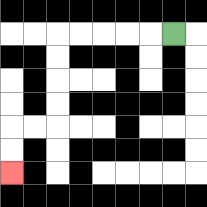{'start': '[7, 1]', 'end': '[0, 7]', 'path_directions': 'L,L,L,L,L,D,D,D,D,L,L,D,D', 'path_coordinates': '[[7, 1], [6, 1], [5, 1], [4, 1], [3, 1], [2, 1], [2, 2], [2, 3], [2, 4], [2, 5], [1, 5], [0, 5], [0, 6], [0, 7]]'}